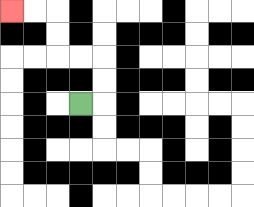{'start': '[3, 4]', 'end': '[0, 0]', 'path_directions': 'R,U,U,L,L,U,U,L,L', 'path_coordinates': '[[3, 4], [4, 4], [4, 3], [4, 2], [3, 2], [2, 2], [2, 1], [2, 0], [1, 0], [0, 0]]'}